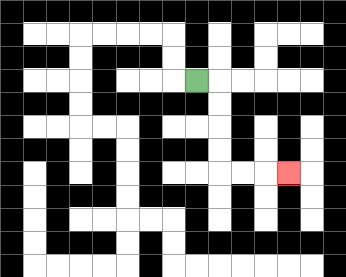{'start': '[8, 3]', 'end': '[12, 7]', 'path_directions': 'R,D,D,D,D,R,R,R', 'path_coordinates': '[[8, 3], [9, 3], [9, 4], [9, 5], [9, 6], [9, 7], [10, 7], [11, 7], [12, 7]]'}